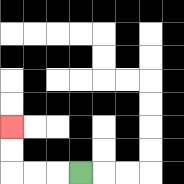{'start': '[3, 7]', 'end': '[0, 5]', 'path_directions': 'L,L,L,U,U', 'path_coordinates': '[[3, 7], [2, 7], [1, 7], [0, 7], [0, 6], [0, 5]]'}